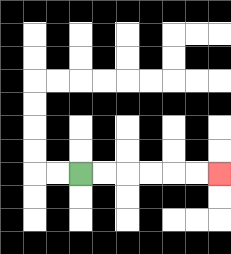{'start': '[3, 7]', 'end': '[9, 7]', 'path_directions': 'R,R,R,R,R,R', 'path_coordinates': '[[3, 7], [4, 7], [5, 7], [6, 7], [7, 7], [8, 7], [9, 7]]'}